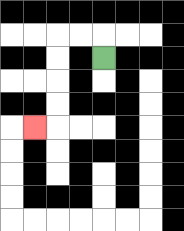{'start': '[4, 2]', 'end': '[1, 5]', 'path_directions': 'U,L,L,D,D,D,D,L', 'path_coordinates': '[[4, 2], [4, 1], [3, 1], [2, 1], [2, 2], [2, 3], [2, 4], [2, 5], [1, 5]]'}